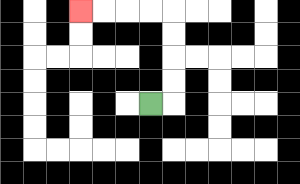{'start': '[6, 4]', 'end': '[3, 0]', 'path_directions': 'R,U,U,U,U,L,L,L,L', 'path_coordinates': '[[6, 4], [7, 4], [7, 3], [7, 2], [7, 1], [7, 0], [6, 0], [5, 0], [4, 0], [3, 0]]'}